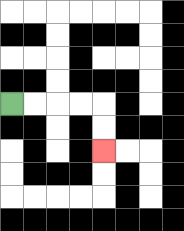{'start': '[0, 4]', 'end': '[4, 6]', 'path_directions': 'R,R,R,R,D,D', 'path_coordinates': '[[0, 4], [1, 4], [2, 4], [3, 4], [4, 4], [4, 5], [4, 6]]'}